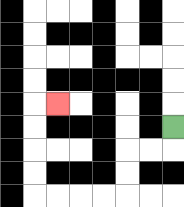{'start': '[7, 5]', 'end': '[2, 4]', 'path_directions': 'D,L,L,D,D,L,L,L,L,U,U,U,U,R', 'path_coordinates': '[[7, 5], [7, 6], [6, 6], [5, 6], [5, 7], [5, 8], [4, 8], [3, 8], [2, 8], [1, 8], [1, 7], [1, 6], [1, 5], [1, 4], [2, 4]]'}